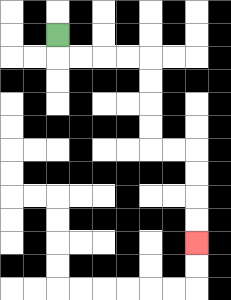{'start': '[2, 1]', 'end': '[8, 10]', 'path_directions': 'D,R,R,R,R,D,D,D,D,R,R,D,D,D,D', 'path_coordinates': '[[2, 1], [2, 2], [3, 2], [4, 2], [5, 2], [6, 2], [6, 3], [6, 4], [6, 5], [6, 6], [7, 6], [8, 6], [8, 7], [8, 8], [8, 9], [8, 10]]'}